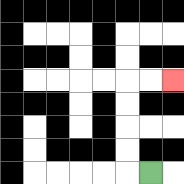{'start': '[6, 7]', 'end': '[7, 3]', 'path_directions': 'L,U,U,U,U,R,R', 'path_coordinates': '[[6, 7], [5, 7], [5, 6], [5, 5], [5, 4], [5, 3], [6, 3], [7, 3]]'}